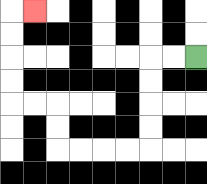{'start': '[8, 2]', 'end': '[1, 0]', 'path_directions': 'L,L,D,D,D,D,L,L,L,L,U,U,L,L,U,U,U,U,R', 'path_coordinates': '[[8, 2], [7, 2], [6, 2], [6, 3], [6, 4], [6, 5], [6, 6], [5, 6], [4, 6], [3, 6], [2, 6], [2, 5], [2, 4], [1, 4], [0, 4], [0, 3], [0, 2], [0, 1], [0, 0], [1, 0]]'}